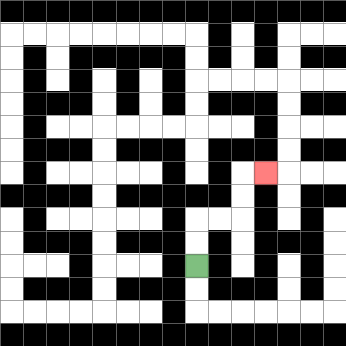{'start': '[8, 11]', 'end': '[11, 7]', 'path_directions': 'U,U,R,R,U,U,R', 'path_coordinates': '[[8, 11], [8, 10], [8, 9], [9, 9], [10, 9], [10, 8], [10, 7], [11, 7]]'}